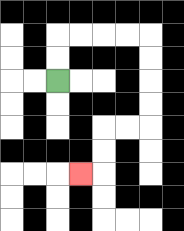{'start': '[2, 3]', 'end': '[3, 7]', 'path_directions': 'U,U,R,R,R,R,D,D,D,D,L,L,D,D,L', 'path_coordinates': '[[2, 3], [2, 2], [2, 1], [3, 1], [4, 1], [5, 1], [6, 1], [6, 2], [6, 3], [6, 4], [6, 5], [5, 5], [4, 5], [4, 6], [4, 7], [3, 7]]'}